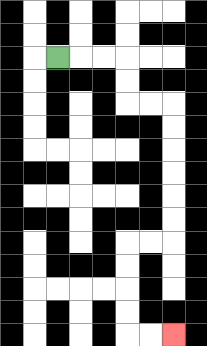{'start': '[2, 2]', 'end': '[7, 14]', 'path_directions': 'R,R,R,D,D,R,R,D,D,D,D,D,D,L,L,D,D,D,D,R,R', 'path_coordinates': '[[2, 2], [3, 2], [4, 2], [5, 2], [5, 3], [5, 4], [6, 4], [7, 4], [7, 5], [7, 6], [7, 7], [7, 8], [7, 9], [7, 10], [6, 10], [5, 10], [5, 11], [5, 12], [5, 13], [5, 14], [6, 14], [7, 14]]'}